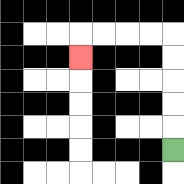{'start': '[7, 6]', 'end': '[3, 2]', 'path_directions': 'U,U,U,U,U,L,L,L,L,D', 'path_coordinates': '[[7, 6], [7, 5], [7, 4], [7, 3], [7, 2], [7, 1], [6, 1], [5, 1], [4, 1], [3, 1], [3, 2]]'}